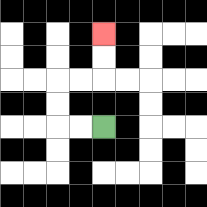{'start': '[4, 5]', 'end': '[4, 1]', 'path_directions': 'L,L,U,U,R,R,U,U', 'path_coordinates': '[[4, 5], [3, 5], [2, 5], [2, 4], [2, 3], [3, 3], [4, 3], [4, 2], [4, 1]]'}